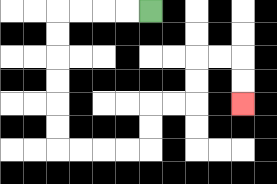{'start': '[6, 0]', 'end': '[10, 4]', 'path_directions': 'L,L,L,L,D,D,D,D,D,D,R,R,R,R,U,U,R,R,U,U,R,R,D,D', 'path_coordinates': '[[6, 0], [5, 0], [4, 0], [3, 0], [2, 0], [2, 1], [2, 2], [2, 3], [2, 4], [2, 5], [2, 6], [3, 6], [4, 6], [5, 6], [6, 6], [6, 5], [6, 4], [7, 4], [8, 4], [8, 3], [8, 2], [9, 2], [10, 2], [10, 3], [10, 4]]'}